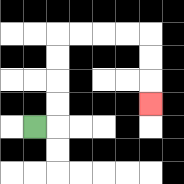{'start': '[1, 5]', 'end': '[6, 4]', 'path_directions': 'R,U,U,U,U,R,R,R,R,D,D,D', 'path_coordinates': '[[1, 5], [2, 5], [2, 4], [2, 3], [2, 2], [2, 1], [3, 1], [4, 1], [5, 1], [6, 1], [6, 2], [6, 3], [6, 4]]'}